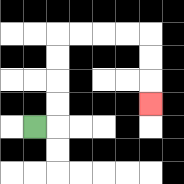{'start': '[1, 5]', 'end': '[6, 4]', 'path_directions': 'R,U,U,U,U,R,R,R,R,D,D,D', 'path_coordinates': '[[1, 5], [2, 5], [2, 4], [2, 3], [2, 2], [2, 1], [3, 1], [4, 1], [5, 1], [6, 1], [6, 2], [6, 3], [6, 4]]'}